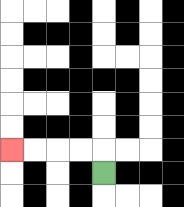{'start': '[4, 7]', 'end': '[0, 6]', 'path_directions': 'U,L,L,L,L', 'path_coordinates': '[[4, 7], [4, 6], [3, 6], [2, 6], [1, 6], [0, 6]]'}